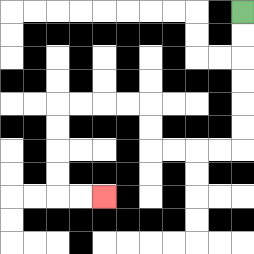{'start': '[10, 0]', 'end': '[4, 8]', 'path_directions': 'D,D,D,D,D,D,L,L,L,L,U,U,L,L,L,L,D,D,D,D,R,R', 'path_coordinates': '[[10, 0], [10, 1], [10, 2], [10, 3], [10, 4], [10, 5], [10, 6], [9, 6], [8, 6], [7, 6], [6, 6], [6, 5], [6, 4], [5, 4], [4, 4], [3, 4], [2, 4], [2, 5], [2, 6], [2, 7], [2, 8], [3, 8], [4, 8]]'}